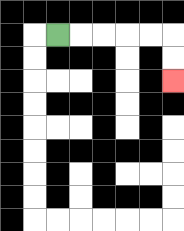{'start': '[2, 1]', 'end': '[7, 3]', 'path_directions': 'R,R,R,R,R,D,D', 'path_coordinates': '[[2, 1], [3, 1], [4, 1], [5, 1], [6, 1], [7, 1], [7, 2], [7, 3]]'}